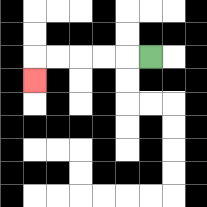{'start': '[6, 2]', 'end': '[1, 3]', 'path_directions': 'L,L,L,L,L,D', 'path_coordinates': '[[6, 2], [5, 2], [4, 2], [3, 2], [2, 2], [1, 2], [1, 3]]'}